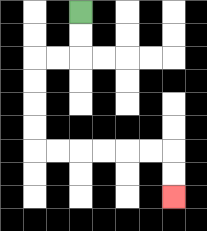{'start': '[3, 0]', 'end': '[7, 8]', 'path_directions': 'D,D,L,L,D,D,D,D,R,R,R,R,R,R,D,D', 'path_coordinates': '[[3, 0], [3, 1], [3, 2], [2, 2], [1, 2], [1, 3], [1, 4], [1, 5], [1, 6], [2, 6], [3, 6], [4, 6], [5, 6], [6, 6], [7, 6], [7, 7], [7, 8]]'}